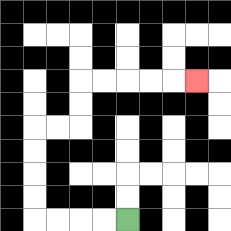{'start': '[5, 9]', 'end': '[8, 3]', 'path_directions': 'L,L,L,L,U,U,U,U,R,R,U,U,R,R,R,R,R', 'path_coordinates': '[[5, 9], [4, 9], [3, 9], [2, 9], [1, 9], [1, 8], [1, 7], [1, 6], [1, 5], [2, 5], [3, 5], [3, 4], [3, 3], [4, 3], [5, 3], [6, 3], [7, 3], [8, 3]]'}